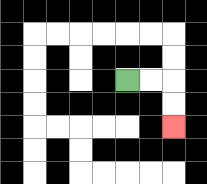{'start': '[5, 3]', 'end': '[7, 5]', 'path_directions': 'R,R,D,D', 'path_coordinates': '[[5, 3], [6, 3], [7, 3], [7, 4], [7, 5]]'}